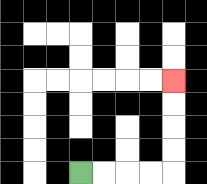{'start': '[3, 7]', 'end': '[7, 3]', 'path_directions': 'R,R,R,R,U,U,U,U', 'path_coordinates': '[[3, 7], [4, 7], [5, 7], [6, 7], [7, 7], [7, 6], [7, 5], [7, 4], [7, 3]]'}